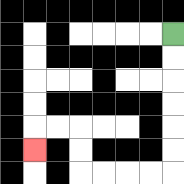{'start': '[7, 1]', 'end': '[1, 6]', 'path_directions': 'D,D,D,D,D,D,L,L,L,L,U,U,L,L,D', 'path_coordinates': '[[7, 1], [7, 2], [7, 3], [7, 4], [7, 5], [7, 6], [7, 7], [6, 7], [5, 7], [4, 7], [3, 7], [3, 6], [3, 5], [2, 5], [1, 5], [1, 6]]'}